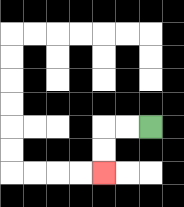{'start': '[6, 5]', 'end': '[4, 7]', 'path_directions': 'L,L,D,D', 'path_coordinates': '[[6, 5], [5, 5], [4, 5], [4, 6], [4, 7]]'}